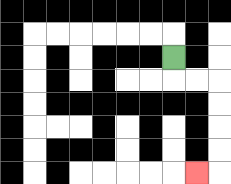{'start': '[7, 2]', 'end': '[8, 7]', 'path_directions': 'D,R,R,D,D,D,D,L', 'path_coordinates': '[[7, 2], [7, 3], [8, 3], [9, 3], [9, 4], [9, 5], [9, 6], [9, 7], [8, 7]]'}